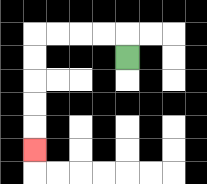{'start': '[5, 2]', 'end': '[1, 6]', 'path_directions': 'U,L,L,L,L,D,D,D,D,D', 'path_coordinates': '[[5, 2], [5, 1], [4, 1], [3, 1], [2, 1], [1, 1], [1, 2], [1, 3], [1, 4], [1, 5], [1, 6]]'}